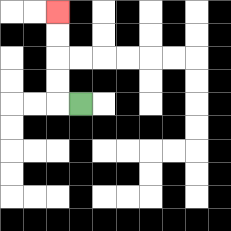{'start': '[3, 4]', 'end': '[2, 0]', 'path_directions': 'L,U,U,U,U', 'path_coordinates': '[[3, 4], [2, 4], [2, 3], [2, 2], [2, 1], [2, 0]]'}